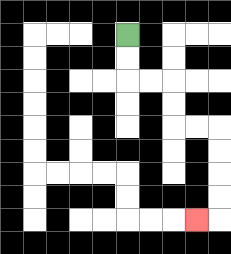{'start': '[5, 1]', 'end': '[8, 9]', 'path_directions': 'D,D,R,R,D,D,R,R,D,D,D,D,L', 'path_coordinates': '[[5, 1], [5, 2], [5, 3], [6, 3], [7, 3], [7, 4], [7, 5], [8, 5], [9, 5], [9, 6], [9, 7], [9, 8], [9, 9], [8, 9]]'}